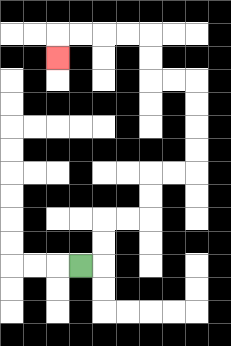{'start': '[3, 11]', 'end': '[2, 2]', 'path_directions': 'R,U,U,R,R,U,U,R,R,U,U,U,U,L,L,U,U,L,L,L,L,D', 'path_coordinates': '[[3, 11], [4, 11], [4, 10], [4, 9], [5, 9], [6, 9], [6, 8], [6, 7], [7, 7], [8, 7], [8, 6], [8, 5], [8, 4], [8, 3], [7, 3], [6, 3], [6, 2], [6, 1], [5, 1], [4, 1], [3, 1], [2, 1], [2, 2]]'}